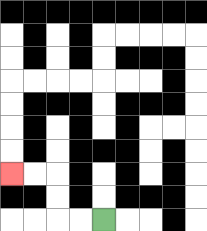{'start': '[4, 9]', 'end': '[0, 7]', 'path_directions': 'L,L,U,U,L,L', 'path_coordinates': '[[4, 9], [3, 9], [2, 9], [2, 8], [2, 7], [1, 7], [0, 7]]'}